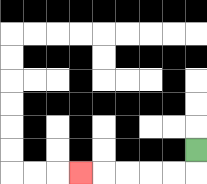{'start': '[8, 6]', 'end': '[3, 7]', 'path_directions': 'D,L,L,L,L,L', 'path_coordinates': '[[8, 6], [8, 7], [7, 7], [6, 7], [5, 7], [4, 7], [3, 7]]'}